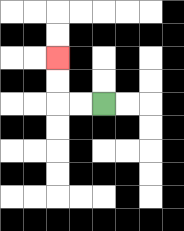{'start': '[4, 4]', 'end': '[2, 2]', 'path_directions': 'L,L,U,U', 'path_coordinates': '[[4, 4], [3, 4], [2, 4], [2, 3], [2, 2]]'}